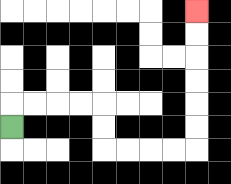{'start': '[0, 5]', 'end': '[8, 0]', 'path_directions': 'U,R,R,R,R,D,D,R,R,R,R,U,U,U,U,U,U', 'path_coordinates': '[[0, 5], [0, 4], [1, 4], [2, 4], [3, 4], [4, 4], [4, 5], [4, 6], [5, 6], [6, 6], [7, 6], [8, 6], [8, 5], [8, 4], [8, 3], [8, 2], [8, 1], [8, 0]]'}